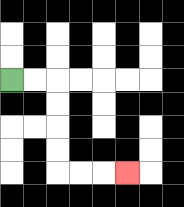{'start': '[0, 3]', 'end': '[5, 7]', 'path_directions': 'R,R,D,D,D,D,R,R,R', 'path_coordinates': '[[0, 3], [1, 3], [2, 3], [2, 4], [2, 5], [2, 6], [2, 7], [3, 7], [4, 7], [5, 7]]'}